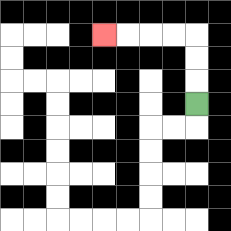{'start': '[8, 4]', 'end': '[4, 1]', 'path_directions': 'U,U,U,L,L,L,L', 'path_coordinates': '[[8, 4], [8, 3], [8, 2], [8, 1], [7, 1], [6, 1], [5, 1], [4, 1]]'}